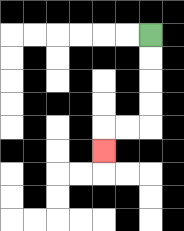{'start': '[6, 1]', 'end': '[4, 6]', 'path_directions': 'D,D,D,D,L,L,D', 'path_coordinates': '[[6, 1], [6, 2], [6, 3], [6, 4], [6, 5], [5, 5], [4, 5], [4, 6]]'}